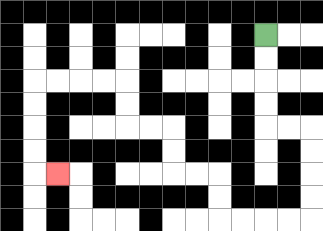{'start': '[11, 1]', 'end': '[2, 7]', 'path_directions': 'D,D,D,D,R,R,D,D,D,D,L,L,L,L,U,U,L,L,U,U,L,L,U,U,L,L,L,L,D,D,D,D,R', 'path_coordinates': '[[11, 1], [11, 2], [11, 3], [11, 4], [11, 5], [12, 5], [13, 5], [13, 6], [13, 7], [13, 8], [13, 9], [12, 9], [11, 9], [10, 9], [9, 9], [9, 8], [9, 7], [8, 7], [7, 7], [7, 6], [7, 5], [6, 5], [5, 5], [5, 4], [5, 3], [4, 3], [3, 3], [2, 3], [1, 3], [1, 4], [1, 5], [1, 6], [1, 7], [2, 7]]'}